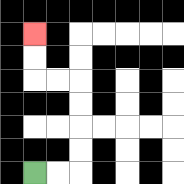{'start': '[1, 7]', 'end': '[1, 1]', 'path_directions': 'R,R,U,U,U,U,L,L,U,U', 'path_coordinates': '[[1, 7], [2, 7], [3, 7], [3, 6], [3, 5], [3, 4], [3, 3], [2, 3], [1, 3], [1, 2], [1, 1]]'}